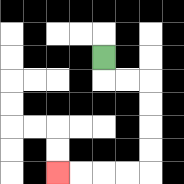{'start': '[4, 2]', 'end': '[2, 7]', 'path_directions': 'D,R,R,D,D,D,D,L,L,L,L', 'path_coordinates': '[[4, 2], [4, 3], [5, 3], [6, 3], [6, 4], [6, 5], [6, 6], [6, 7], [5, 7], [4, 7], [3, 7], [2, 7]]'}